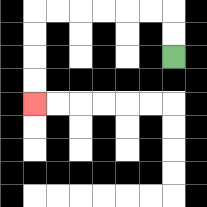{'start': '[7, 2]', 'end': '[1, 4]', 'path_directions': 'U,U,L,L,L,L,L,L,D,D,D,D', 'path_coordinates': '[[7, 2], [7, 1], [7, 0], [6, 0], [5, 0], [4, 0], [3, 0], [2, 0], [1, 0], [1, 1], [1, 2], [1, 3], [1, 4]]'}